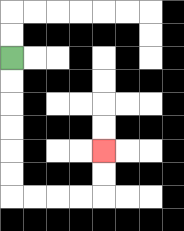{'start': '[0, 2]', 'end': '[4, 6]', 'path_directions': 'D,D,D,D,D,D,R,R,R,R,U,U', 'path_coordinates': '[[0, 2], [0, 3], [0, 4], [0, 5], [0, 6], [0, 7], [0, 8], [1, 8], [2, 8], [3, 8], [4, 8], [4, 7], [4, 6]]'}